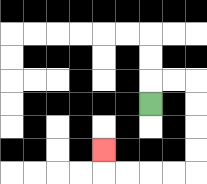{'start': '[6, 4]', 'end': '[4, 6]', 'path_directions': 'U,R,R,D,D,D,D,L,L,L,L,U', 'path_coordinates': '[[6, 4], [6, 3], [7, 3], [8, 3], [8, 4], [8, 5], [8, 6], [8, 7], [7, 7], [6, 7], [5, 7], [4, 7], [4, 6]]'}